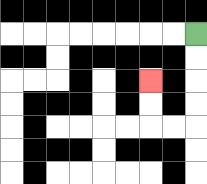{'start': '[8, 1]', 'end': '[6, 3]', 'path_directions': 'D,D,D,D,L,L,U,U', 'path_coordinates': '[[8, 1], [8, 2], [8, 3], [8, 4], [8, 5], [7, 5], [6, 5], [6, 4], [6, 3]]'}